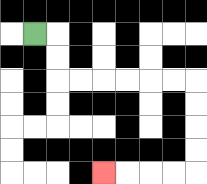{'start': '[1, 1]', 'end': '[4, 7]', 'path_directions': 'R,D,D,R,R,R,R,R,R,D,D,D,D,L,L,L,L', 'path_coordinates': '[[1, 1], [2, 1], [2, 2], [2, 3], [3, 3], [4, 3], [5, 3], [6, 3], [7, 3], [8, 3], [8, 4], [8, 5], [8, 6], [8, 7], [7, 7], [6, 7], [5, 7], [4, 7]]'}